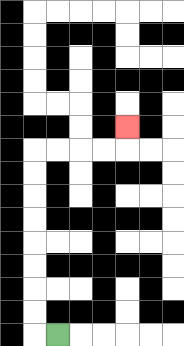{'start': '[2, 14]', 'end': '[5, 5]', 'path_directions': 'L,U,U,U,U,U,U,U,U,R,R,R,R,U', 'path_coordinates': '[[2, 14], [1, 14], [1, 13], [1, 12], [1, 11], [1, 10], [1, 9], [1, 8], [1, 7], [1, 6], [2, 6], [3, 6], [4, 6], [5, 6], [5, 5]]'}